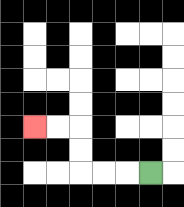{'start': '[6, 7]', 'end': '[1, 5]', 'path_directions': 'L,L,L,U,U,L,L', 'path_coordinates': '[[6, 7], [5, 7], [4, 7], [3, 7], [3, 6], [3, 5], [2, 5], [1, 5]]'}